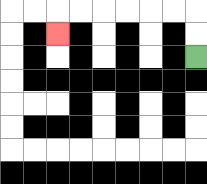{'start': '[8, 2]', 'end': '[2, 1]', 'path_directions': 'U,U,L,L,L,L,L,L,D', 'path_coordinates': '[[8, 2], [8, 1], [8, 0], [7, 0], [6, 0], [5, 0], [4, 0], [3, 0], [2, 0], [2, 1]]'}